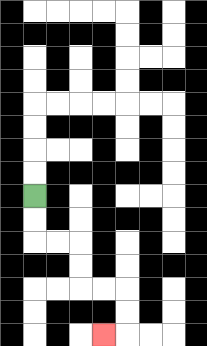{'start': '[1, 8]', 'end': '[4, 14]', 'path_directions': 'D,D,R,R,D,D,R,R,D,D,L', 'path_coordinates': '[[1, 8], [1, 9], [1, 10], [2, 10], [3, 10], [3, 11], [3, 12], [4, 12], [5, 12], [5, 13], [5, 14], [4, 14]]'}